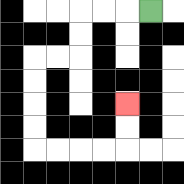{'start': '[6, 0]', 'end': '[5, 4]', 'path_directions': 'L,L,L,D,D,L,L,D,D,D,D,R,R,R,R,U,U', 'path_coordinates': '[[6, 0], [5, 0], [4, 0], [3, 0], [3, 1], [3, 2], [2, 2], [1, 2], [1, 3], [1, 4], [1, 5], [1, 6], [2, 6], [3, 6], [4, 6], [5, 6], [5, 5], [5, 4]]'}